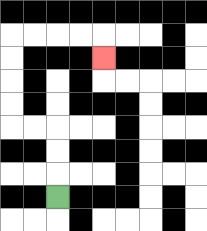{'start': '[2, 8]', 'end': '[4, 2]', 'path_directions': 'U,U,U,L,L,U,U,U,U,R,R,R,R,D', 'path_coordinates': '[[2, 8], [2, 7], [2, 6], [2, 5], [1, 5], [0, 5], [0, 4], [0, 3], [0, 2], [0, 1], [1, 1], [2, 1], [3, 1], [4, 1], [4, 2]]'}